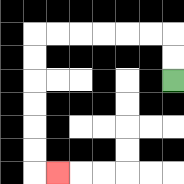{'start': '[7, 3]', 'end': '[2, 7]', 'path_directions': 'U,U,L,L,L,L,L,L,D,D,D,D,D,D,R', 'path_coordinates': '[[7, 3], [7, 2], [7, 1], [6, 1], [5, 1], [4, 1], [3, 1], [2, 1], [1, 1], [1, 2], [1, 3], [1, 4], [1, 5], [1, 6], [1, 7], [2, 7]]'}